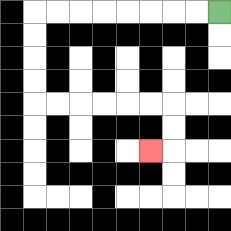{'start': '[9, 0]', 'end': '[6, 6]', 'path_directions': 'L,L,L,L,L,L,L,L,D,D,D,D,R,R,R,R,R,R,D,D,L', 'path_coordinates': '[[9, 0], [8, 0], [7, 0], [6, 0], [5, 0], [4, 0], [3, 0], [2, 0], [1, 0], [1, 1], [1, 2], [1, 3], [1, 4], [2, 4], [3, 4], [4, 4], [5, 4], [6, 4], [7, 4], [7, 5], [7, 6], [6, 6]]'}